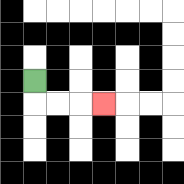{'start': '[1, 3]', 'end': '[4, 4]', 'path_directions': 'D,R,R,R', 'path_coordinates': '[[1, 3], [1, 4], [2, 4], [3, 4], [4, 4]]'}